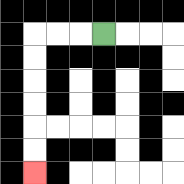{'start': '[4, 1]', 'end': '[1, 7]', 'path_directions': 'L,L,L,D,D,D,D,D,D', 'path_coordinates': '[[4, 1], [3, 1], [2, 1], [1, 1], [1, 2], [1, 3], [1, 4], [1, 5], [1, 6], [1, 7]]'}